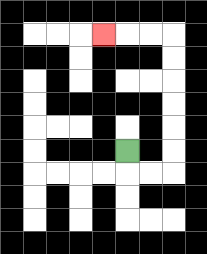{'start': '[5, 6]', 'end': '[4, 1]', 'path_directions': 'D,R,R,U,U,U,U,U,U,L,L,L', 'path_coordinates': '[[5, 6], [5, 7], [6, 7], [7, 7], [7, 6], [7, 5], [7, 4], [7, 3], [7, 2], [7, 1], [6, 1], [5, 1], [4, 1]]'}